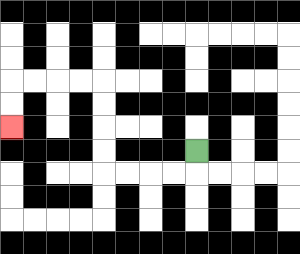{'start': '[8, 6]', 'end': '[0, 5]', 'path_directions': 'D,L,L,L,L,U,U,U,U,L,L,L,L,D,D', 'path_coordinates': '[[8, 6], [8, 7], [7, 7], [6, 7], [5, 7], [4, 7], [4, 6], [4, 5], [4, 4], [4, 3], [3, 3], [2, 3], [1, 3], [0, 3], [0, 4], [0, 5]]'}